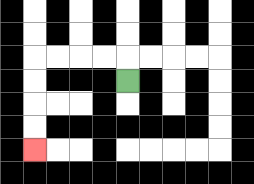{'start': '[5, 3]', 'end': '[1, 6]', 'path_directions': 'U,L,L,L,L,D,D,D,D', 'path_coordinates': '[[5, 3], [5, 2], [4, 2], [3, 2], [2, 2], [1, 2], [1, 3], [1, 4], [1, 5], [1, 6]]'}